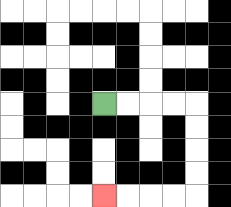{'start': '[4, 4]', 'end': '[4, 8]', 'path_directions': 'R,R,R,R,D,D,D,D,L,L,L,L', 'path_coordinates': '[[4, 4], [5, 4], [6, 4], [7, 4], [8, 4], [8, 5], [8, 6], [8, 7], [8, 8], [7, 8], [6, 8], [5, 8], [4, 8]]'}